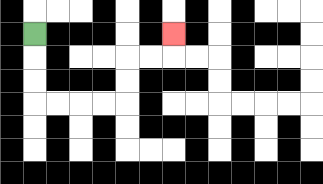{'start': '[1, 1]', 'end': '[7, 1]', 'path_directions': 'D,D,D,R,R,R,R,U,U,R,R,U', 'path_coordinates': '[[1, 1], [1, 2], [1, 3], [1, 4], [2, 4], [3, 4], [4, 4], [5, 4], [5, 3], [5, 2], [6, 2], [7, 2], [7, 1]]'}